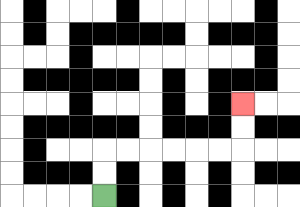{'start': '[4, 8]', 'end': '[10, 4]', 'path_directions': 'U,U,R,R,R,R,R,R,U,U', 'path_coordinates': '[[4, 8], [4, 7], [4, 6], [5, 6], [6, 6], [7, 6], [8, 6], [9, 6], [10, 6], [10, 5], [10, 4]]'}